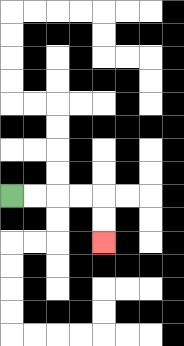{'start': '[0, 8]', 'end': '[4, 10]', 'path_directions': 'R,R,R,R,D,D', 'path_coordinates': '[[0, 8], [1, 8], [2, 8], [3, 8], [4, 8], [4, 9], [4, 10]]'}